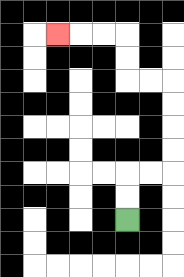{'start': '[5, 9]', 'end': '[2, 1]', 'path_directions': 'U,U,R,R,U,U,U,U,L,L,U,U,L,L,L', 'path_coordinates': '[[5, 9], [5, 8], [5, 7], [6, 7], [7, 7], [7, 6], [7, 5], [7, 4], [7, 3], [6, 3], [5, 3], [5, 2], [5, 1], [4, 1], [3, 1], [2, 1]]'}